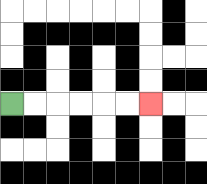{'start': '[0, 4]', 'end': '[6, 4]', 'path_directions': 'R,R,R,R,R,R', 'path_coordinates': '[[0, 4], [1, 4], [2, 4], [3, 4], [4, 4], [5, 4], [6, 4]]'}